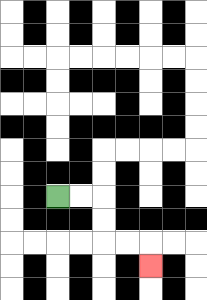{'start': '[2, 8]', 'end': '[6, 11]', 'path_directions': 'R,R,D,D,R,R,D', 'path_coordinates': '[[2, 8], [3, 8], [4, 8], [4, 9], [4, 10], [5, 10], [6, 10], [6, 11]]'}